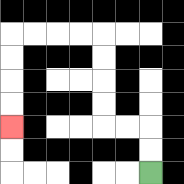{'start': '[6, 7]', 'end': '[0, 5]', 'path_directions': 'U,U,L,L,U,U,U,U,L,L,L,L,D,D,D,D', 'path_coordinates': '[[6, 7], [6, 6], [6, 5], [5, 5], [4, 5], [4, 4], [4, 3], [4, 2], [4, 1], [3, 1], [2, 1], [1, 1], [0, 1], [0, 2], [0, 3], [0, 4], [0, 5]]'}